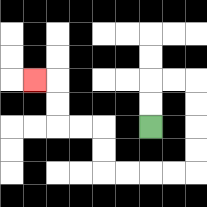{'start': '[6, 5]', 'end': '[1, 3]', 'path_directions': 'U,U,R,R,D,D,D,D,L,L,L,L,U,U,L,L,U,U,L', 'path_coordinates': '[[6, 5], [6, 4], [6, 3], [7, 3], [8, 3], [8, 4], [8, 5], [8, 6], [8, 7], [7, 7], [6, 7], [5, 7], [4, 7], [4, 6], [4, 5], [3, 5], [2, 5], [2, 4], [2, 3], [1, 3]]'}